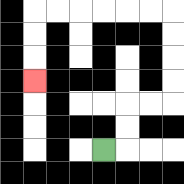{'start': '[4, 6]', 'end': '[1, 3]', 'path_directions': 'R,U,U,R,R,U,U,U,U,L,L,L,L,L,L,D,D,D', 'path_coordinates': '[[4, 6], [5, 6], [5, 5], [5, 4], [6, 4], [7, 4], [7, 3], [7, 2], [7, 1], [7, 0], [6, 0], [5, 0], [4, 0], [3, 0], [2, 0], [1, 0], [1, 1], [1, 2], [1, 3]]'}